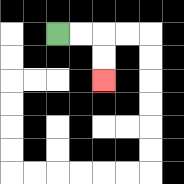{'start': '[2, 1]', 'end': '[4, 3]', 'path_directions': 'R,R,D,D', 'path_coordinates': '[[2, 1], [3, 1], [4, 1], [4, 2], [4, 3]]'}